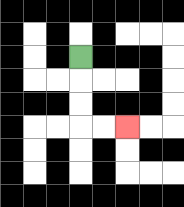{'start': '[3, 2]', 'end': '[5, 5]', 'path_directions': 'D,D,D,R,R', 'path_coordinates': '[[3, 2], [3, 3], [3, 4], [3, 5], [4, 5], [5, 5]]'}